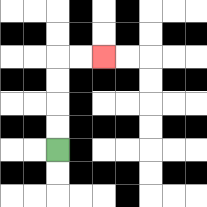{'start': '[2, 6]', 'end': '[4, 2]', 'path_directions': 'U,U,U,U,R,R', 'path_coordinates': '[[2, 6], [2, 5], [2, 4], [2, 3], [2, 2], [3, 2], [4, 2]]'}